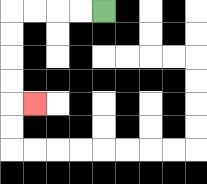{'start': '[4, 0]', 'end': '[1, 4]', 'path_directions': 'L,L,L,L,D,D,D,D,R', 'path_coordinates': '[[4, 0], [3, 0], [2, 0], [1, 0], [0, 0], [0, 1], [0, 2], [0, 3], [0, 4], [1, 4]]'}